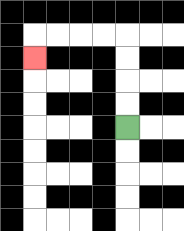{'start': '[5, 5]', 'end': '[1, 2]', 'path_directions': 'U,U,U,U,L,L,L,L,D', 'path_coordinates': '[[5, 5], [5, 4], [5, 3], [5, 2], [5, 1], [4, 1], [3, 1], [2, 1], [1, 1], [1, 2]]'}